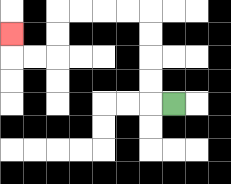{'start': '[7, 4]', 'end': '[0, 1]', 'path_directions': 'L,U,U,U,U,L,L,L,L,D,D,L,L,U', 'path_coordinates': '[[7, 4], [6, 4], [6, 3], [6, 2], [6, 1], [6, 0], [5, 0], [4, 0], [3, 0], [2, 0], [2, 1], [2, 2], [1, 2], [0, 2], [0, 1]]'}